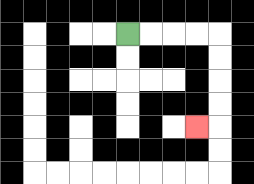{'start': '[5, 1]', 'end': '[8, 5]', 'path_directions': 'R,R,R,R,D,D,D,D,L', 'path_coordinates': '[[5, 1], [6, 1], [7, 1], [8, 1], [9, 1], [9, 2], [9, 3], [9, 4], [9, 5], [8, 5]]'}